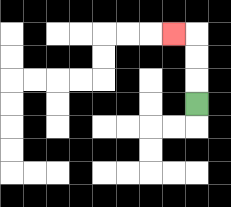{'start': '[8, 4]', 'end': '[7, 1]', 'path_directions': 'U,U,U,L', 'path_coordinates': '[[8, 4], [8, 3], [8, 2], [8, 1], [7, 1]]'}